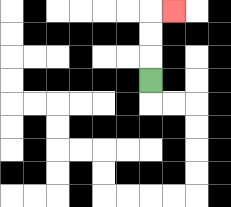{'start': '[6, 3]', 'end': '[7, 0]', 'path_directions': 'U,U,U,R', 'path_coordinates': '[[6, 3], [6, 2], [6, 1], [6, 0], [7, 0]]'}